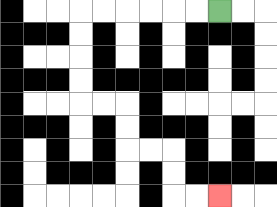{'start': '[9, 0]', 'end': '[9, 8]', 'path_directions': 'L,L,L,L,L,L,D,D,D,D,R,R,D,D,R,R,D,D,R,R', 'path_coordinates': '[[9, 0], [8, 0], [7, 0], [6, 0], [5, 0], [4, 0], [3, 0], [3, 1], [3, 2], [3, 3], [3, 4], [4, 4], [5, 4], [5, 5], [5, 6], [6, 6], [7, 6], [7, 7], [7, 8], [8, 8], [9, 8]]'}